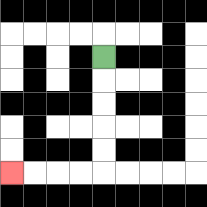{'start': '[4, 2]', 'end': '[0, 7]', 'path_directions': 'D,D,D,D,D,L,L,L,L', 'path_coordinates': '[[4, 2], [4, 3], [4, 4], [4, 5], [4, 6], [4, 7], [3, 7], [2, 7], [1, 7], [0, 7]]'}